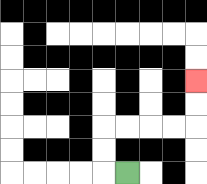{'start': '[5, 7]', 'end': '[8, 3]', 'path_directions': 'L,U,U,R,R,R,R,U,U', 'path_coordinates': '[[5, 7], [4, 7], [4, 6], [4, 5], [5, 5], [6, 5], [7, 5], [8, 5], [8, 4], [8, 3]]'}